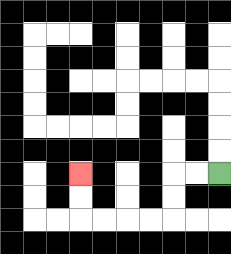{'start': '[9, 7]', 'end': '[3, 7]', 'path_directions': 'L,L,D,D,L,L,L,L,U,U', 'path_coordinates': '[[9, 7], [8, 7], [7, 7], [7, 8], [7, 9], [6, 9], [5, 9], [4, 9], [3, 9], [3, 8], [3, 7]]'}